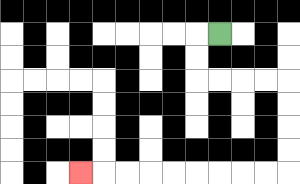{'start': '[9, 1]', 'end': '[3, 7]', 'path_directions': 'L,D,D,R,R,R,R,D,D,D,D,L,L,L,L,L,L,L,L,L', 'path_coordinates': '[[9, 1], [8, 1], [8, 2], [8, 3], [9, 3], [10, 3], [11, 3], [12, 3], [12, 4], [12, 5], [12, 6], [12, 7], [11, 7], [10, 7], [9, 7], [8, 7], [7, 7], [6, 7], [5, 7], [4, 7], [3, 7]]'}